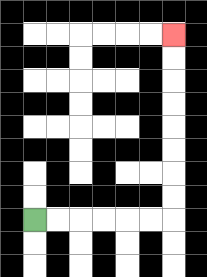{'start': '[1, 9]', 'end': '[7, 1]', 'path_directions': 'R,R,R,R,R,R,U,U,U,U,U,U,U,U', 'path_coordinates': '[[1, 9], [2, 9], [3, 9], [4, 9], [5, 9], [6, 9], [7, 9], [7, 8], [7, 7], [7, 6], [7, 5], [7, 4], [7, 3], [7, 2], [7, 1]]'}